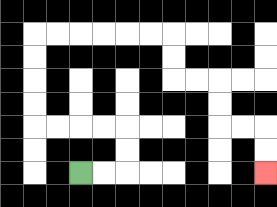{'start': '[3, 7]', 'end': '[11, 7]', 'path_directions': 'R,R,U,U,L,L,L,L,U,U,U,U,R,R,R,R,R,R,D,D,R,R,D,D,R,R,D,D', 'path_coordinates': '[[3, 7], [4, 7], [5, 7], [5, 6], [5, 5], [4, 5], [3, 5], [2, 5], [1, 5], [1, 4], [1, 3], [1, 2], [1, 1], [2, 1], [3, 1], [4, 1], [5, 1], [6, 1], [7, 1], [7, 2], [7, 3], [8, 3], [9, 3], [9, 4], [9, 5], [10, 5], [11, 5], [11, 6], [11, 7]]'}